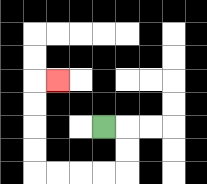{'start': '[4, 5]', 'end': '[2, 3]', 'path_directions': 'R,D,D,L,L,L,L,U,U,U,U,R', 'path_coordinates': '[[4, 5], [5, 5], [5, 6], [5, 7], [4, 7], [3, 7], [2, 7], [1, 7], [1, 6], [1, 5], [1, 4], [1, 3], [2, 3]]'}